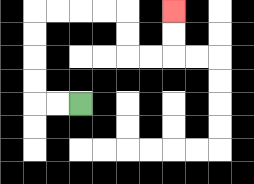{'start': '[3, 4]', 'end': '[7, 0]', 'path_directions': 'L,L,U,U,U,U,R,R,R,R,D,D,R,R,U,U', 'path_coordinates': '[[3, 4], [2, 4], [1, 4], [1, 3], [1, 2], [1, 1], [1, 0], [2, 0], [3, 0], [4, 0], [5, 0], [5, 1], [5, 2], [6, 2], [7, 2], [7, 1], [7, 0]]'}